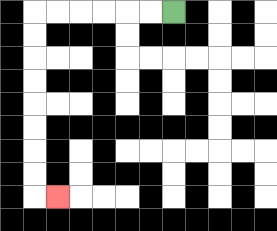{'start': '[7, 0]', 'end': '[2, 8]', 'path_directions': 'L,L,L,L,L,L,D,D,D,D,D,D,D,D,R', 'path_coordinates': '[[7, 0], [6, 0], [5, 0], [4, 0], [3, 0], [2, 0], [1, 0], [1, 1], [1, 2], [1, 3], [1, 4], [1, 5], [1, 6], [1, 7], [1, 8], [2, 8]]'}